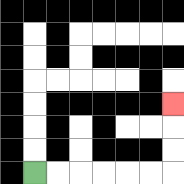{'start': '[1, 7]', 'end': '[7, 4]', 'path_directions': 'R,R,R,R,R,R,U,U,U', 'path_coordinates': '[[1, 7], [2, 7], [3, 7], [4, 7], [5, 7], [6, 7], [7, 7], [7, 6], [7, 5], [7, 4]]'}